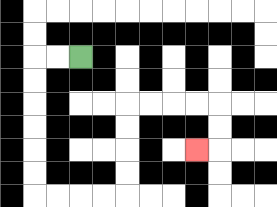{'start': '[3, 2]', 'end': '[8, 6]', 'path_directions': 'L,L,D,D,D,D,D,D,R,R,R,R,U,U,U,U,R,R,R,R,D,D,L', 'path_coordinates': '[[3, 2], [2, 2], [1, 2], [1, 3], [1, 4], [1, 5], [1, 6], [1, 7], [1, 8], [2, 8], [3, 8], [4, 8], [5, 8], [5, 7], [5, 6], [5, 5], [5, 4], [6, 4], [7, 4], [8, 4], [9, 4], [9, 5], [9, 6], [8, 6]]'}